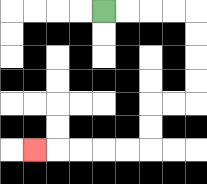{'start': '[4, 0]', 'end': '[1, 6]', 'path_directions': 'R,R,R,R,D,D,D,D,L,L,D,D,L,L,L,L,L', 'path_coordinates': '[[4, 0], [5, 0], [6, 0], [7, 0], [8, 0], [8, 1], [8, 2], [8, 3], [8, 4], [7, 4], [6, 4], [6, 5], [6, 6], [5, 6], [4, 6], [3, 6], [2, 6], [1, 6]]'}